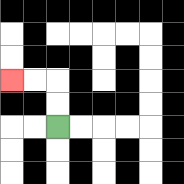{'start': '[2, 5]', 'end': '[0, 3]', 'path_directions': 'U,U,L,L', 'path_coordinates': '[[2, 5], [2, 4], [2, 3], [1, 3], [0, 3]]'}